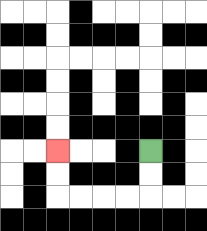{'start': '[6, 6]', 'end': '[2, 6]', 'path_directions': 'D,D,L,L,L,L,U,U', 'path_coordinates': '[[6, 6], [6, 7], [6, 8], [5, 8], [4, 8], [3, 8], [2, 8], [2, 7], [2, 6]]'}